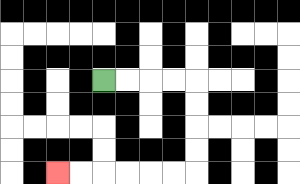{'start': '[4, 3]', 'end': '[2, 7]', 'path_directions': 'R,R,R,R,D,D,D,D,L,L,L,L,L,L', 'path_coordinates': '[[4, 3], [5, 3], [6, 3], [7, 3], [8, 3], [8, 4], [8, 5], [8, 6], [8, 7], [7, 7], [6, 7], [5, 7], [4, 7], [3, 7], [2, 7]]'}